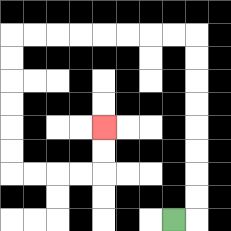{'start': '[7, 9]', 'end': '[4, 5]', 'path_directions': 'R,U,U,U,U,U,U,U,U,L,L,L,L,L,L,L,L,D,D,D,D,D,D,R,R,R,R,U,U', 'path_coordinates': '[[7, 9], [8, 9], [8, 8], [8, 7], [8, 6], [8, 5], [8, 4], [8, 3], [8, 2], [8, 1], [7, 1], [6, 1], [5, 1], [4, 1], [3, 1], [2, 1], [1, 1], [0, 1], [0, 2], [0, 3], [0, 4], [0, 5], [0, 6], [0, 7], [1, 7], [2, 7], [3, 7], [4, 7], [4, 6], [4, 5]]'}